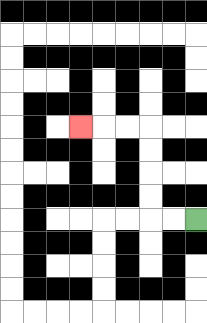{'start': '[8, 9]', 'end': '[3, 5]', 'path_directions': 'L,L,U,U,U,U,L,L,L', 'path_coordinates': '[[8, 9], [7, 9], [6, 9], [6, 8], [6, 7], [6, 6], [6, 5], [5, 5], [4, 5], [3, 5]]'}